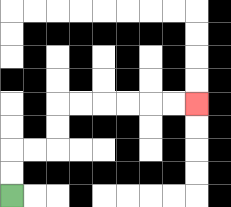{'start': '[0, 8]', 'end': '[8, 4]', 'path_directions': 'U,U,R,R,U,U,R,R,R,R,R,R', 'path_coordinates': '[[0, 8], [0, 7], [0, 6], [1, 6], [2, 6], [2, 5], [2, 4], [3, 4], [4, 4], [5, 4], [6, 4], [7, 4], [8, 4]]'}